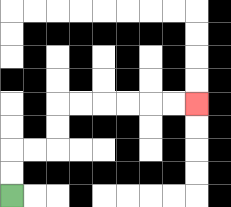{'start': '[0, 8]', 'end': '[8, 4]', 'path_directions': 'U,U,R,R,U,U,R,R,R,R,R,R', 'path_coordinates': '[[0, 8], [0, 7], [0, 6], [1, 6], [2, 6], [2, 5], [2, 4], [3, 4], [4, 4], [5, 4], [6, 4], [7, 4], [8, 4]]'}